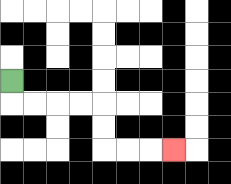{'start': '[0, 3]', 'end': '[7, 6]', 'path_directions': 'D,R,R,R,R,D,D,R,R,R', 'path_coordinates': '[[0, 3], [0, 4], [1, 4], [2, 4], [3, 4], [4, 4], [4, 5], [4, 6], [5, 6], [6, 6], [7, 6]]'}